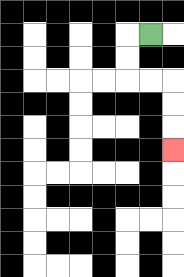{'start': '[6, 1]', 'end': '[7, 6]', 'path_directions': 'L,D,D,R,R,D,D,D', 'path_coordinates': '[[6, 1], [5, 1], [5, 2], [5, 3], [6, 3], [7, 3], [7, 4], [7, 5], [7, 6]]'}